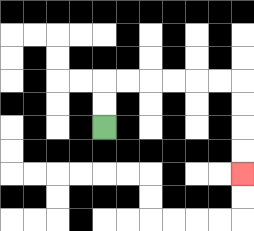{'start': '[4, 5]', 'end': '[10, 7]', 'path_directions': 'U,U,R,R,R,R,R,R,D,D,D,D', 'path_coordinates': '[[4, 5], [4, 4], [4, 3], [5, 3], [6, 3], [7, 3], [8, 3], [9, 3], [10, 3], [10, 4], [10, 5], [10, 6], [10, 7]]'}